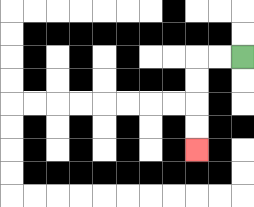{'start': '[10, 2]', 'end': '[8, 6]', 'path_directions': 'L,L,D,D,D,D', 'path_coordinates': '[[10, 2], [9, 2], [8, 2], [8, 3], [8, 4], [8, 5], [8, 6]]'}